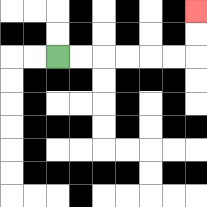{'start': '[2, 2]', 'end': '[8, 0]', 'path_directions': 'R,R,R,R,R,R,U,U', 'path_coordinates': '[[2, 2], [3, 2], [4, 2], [5, 2], [6, 2], [7, 2], [8, 2], [8, 1], [8, 0]]'}